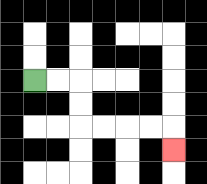{'start': '[1, 3]', 'end': '[7, 6]', 'path_directions': 'R,R,D,D,R,R,R,R,D', 'path_coordinates': '[[1, 3], [2, 3], [3, 3], [3, 4], [3, 5], [4, 5], [5, 5], [6, 5], [7, 5], [7, 6]]'}